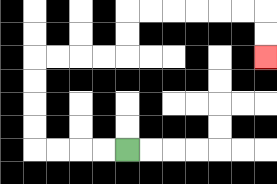{'start': '[5, 6]', 'end': '[11, 2]', 'path_directions': 'L,L,L,L,U,U,U,U,R,R,R,R,U,U,R,R,R,R,R,R,D,D', 'path_coordinates': '[[5, 6], [4, 6], [3, 6], [2, 6], [1, 6], [1, 5], [1, 4], [1, 3], [1, 2], [2, 2], [3, 2], [4, 2], [5, 2], [5, 1], [5, 0], [6, 0], [7, 0], [8, 0], [9, 0], [10, 0], [11, 0], [11, 1], [11, 2]]'}